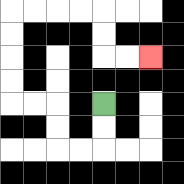{'start': '[4, 4]', 'end': '[6, 2]', 'path_directions': 'D,D,L,L,U,U,L,L,U,U,U,U,R,R,R,R,D,D,R,R', 'path_coordinates': '[[4, 4], [4, 5], [4, 6], [3, 6], [2, 6], [2, 5], [2, 4], [1, 4], [0, 4], [0, 3], [0, 2], [0, 1], [0, 0], [1, 0], [2, 0], [3, 0], [4, 0], [4, 1], [4, 2], [5, 2], [6, 2]]'}